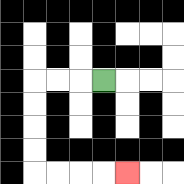{'start': '[4, 3]', 'end': '[5, 7]', 'path_directions': 'L,L,L,D,D,D,D,R,R,R,R', 'path_coordinates': '[[4, 3], [3, 3], [2, 3], [1, 3], [1, 4], [1, 5], [1, 6], [1, 7], [2, 7], [3, 7], [4, 7], [5, 7]]'}